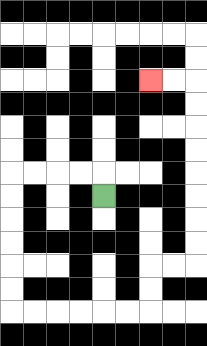{'start': '[4, 8]', 'end': '[6, 3]', 'path_directions': 'U,L,L,L,L,D,D,D,D,D,D,R,R,R,R,R,R,U,U,R,R,U,U,U,U,U,U,U,U,L,L', 'path_coordinates': '[[4, 8], [4, 7], [3, 7], [2, 7], [1, 7], [0, 7], [0, 8], [0, 9], [0, 10], [0, 11], [0, 12], [0, 13], [1, 13], [2, 13], [3, 13], [4, 13], [5, 13], [6, 13], [6, 12], [6, 11], [7, 11], [8, 11], [8, 10], [8, 9], [8, 8], [8, 7], [8, 6], [8, 5], [8, 4], [8, 3], [7, 3], [6, 3]]'}